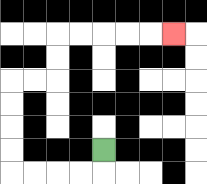{'start': '[4, 6]', 'end': '[7, 1]', 'path_directions': 'D,L,L,L,L,U,U,U,U,R,R,U,U,R,R,R,R,R', 'path_coordinates': '[[4, 6], [4, 7], [3, 7], [2, 7], [1, 7], [0, 7], [0, 6], [0, 5], [0, 4], [0, 3], [1, 3], [2, 3], [2, 2], [2, 1], [3, 1], [4, 1], [5, 1], [6, 1], [7, 1]]'}